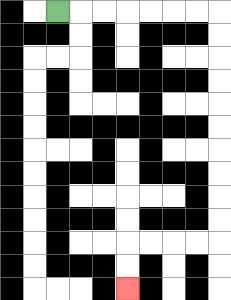{'start': '[2, 0]', 'end': '[5, 12]', 'path_directions': 'R,R,R,R,R,R,R,D,D,D,D,D,D,D,D,D,D,L,L,L,L,D,D', 'path_coordinates': '[[2, 0], [3, 0], [4, 0], [5, 0], [6, 0], [7, 0], [8, 0], [9, 0], [9, 1], [9, 2], [9, 3], [9, 4], [9, 5], [9, 6], [9, 7], [9, 8], [9, 9], [9, 10], [8, 10], [7, 10], [6, 10], [5, 10], [5, 11], [5, 12]]'}